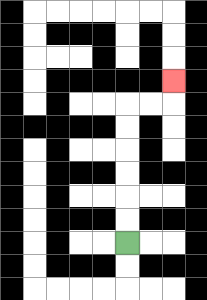{'start': '[5, 10]', 'end': '[7, 3]', 'path_directions': 'U,U,U,U,U,U,R,R,U', 'path_coordinates': '[[5, 10], [5, 9], [5, 8], [5, 7], [5, 6], [5, 5], [5, 4], [6, 4], [7, 4], [7, 3]]'}